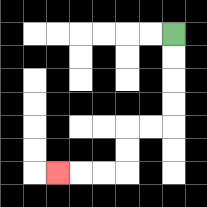{'start': '[7, 1]', 'end': '[2, 7]', 'path_directions': 'D,D,D,D,L,L,D,D,L,L,L', 'path_coordinates': '[[7, 1], [7, 2], [7, 3], [7, 4], [7, 5], [6, 5], [5, 5], [5, 6], [5, 7], [4, 7], [3, 7], [2, 7]]'}